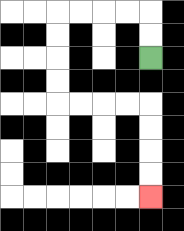{'start': '[6, 2]', 'end': '[6, 8]', 'path_directions': 'U,U,L,L,L,L,D,D,D,D,R,R,R,R,D,D,D,D', 'path_coordinates': '[[6, 2], [6, 1], [6, 0], [5, 0], [4, 0], [3, 0], [2, 0], [2, 1], [2, 2], [2, 3], [2, 4], [3, 4], [4, 4], [5, 4], [6, 4], [6, 5], [6, 6], [6, 7], [6, 8]]'}